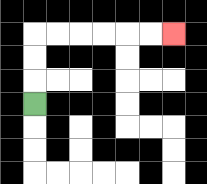{'start': '[1, 4]', 'end': '[7, 1]', 'path_directions': 'U,U,U,R,R,R,R,R,R', 'path_coordinates': '[[1, 4], [1, 3], [1, 2], [1, 1], [2, 1], [3, 1], [4, 1], [5, 1], [6, 1], [7, 1]]'}